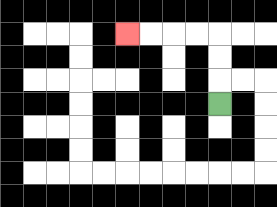{'start': '[9, 4]', 'end': '[5, 1]', 'path_directions': 'U,U,U,L,L,L,L', 'path_coordinates': '[[9, 4], [9, 3], [9, 2], [9, 1], [8, 1], [7, 1], [6, 1], [5, 1]]'}